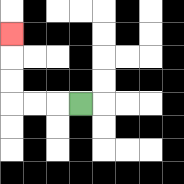{'start': '[3, 4]', 'end': '[0, 1]', 'path_directions': 'L,L,L,U,U,U', 'path_coordinates': '[[3, 4], [2, 4], [1, 4], [0, 4], [0, 3], [0, 2], [0, 1]]'}